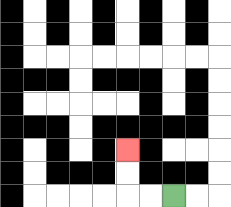{'start': '[7, 8]', 'end': '[5, 6]', 'path_directions': 'L,L,U,U', 'path_coordinates': '[[7, 8], [6, 8], [5, 8], [5, 7], [5, 6]]'}